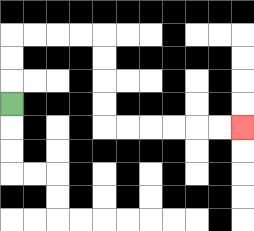{'start': '[0, 4]', 'end': '[10, 5]', 'path_directions': 'U,U,U,R,R,R,R,D,D,D,D,R,R,R,R,R,R', 'path_coordinates': '[[0, 4], [0, 3], [0, 2], [0, 1], [1, 1], [2, 1], [3, 1], [4, 1], [4, 2], [4, 3], [4, 4], [4, 5], [5, 5], [6, 5], [7, 5], [8, 5], [9, 5], [10, 5]]'}